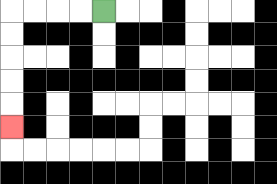{'start': '[4, 0]', 'end': '[0, 5]', 'path_directions': 'L,L,L,L,D,D,D,D,D', 'path_coordinates': '[[4, 0], [3, 0], [2, 0], [1, 0], [0, 0], [0, 1], [0, 2], [0, 3], [0, 4], [0, 5]]'}